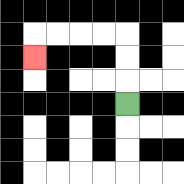{'start': '[5, 4]', 'end': '[1, 2]', 'path_directions': 'U,U,U,L,L,L,L,D', 'path_coordinates': '[[5, 4], [5, 3], [5, 2], [5, 1], [4, 1], [3, 1], [2, 1], [1, 1], [1, 2]]'}